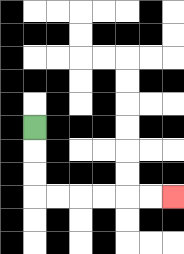{'start': '[1, 5]', 'end': '[7, 8]', 'path_directions': 'D,D,D,R,R,R,R,R,R', 'path_coordinates': '[[1, 5], [1, 6], [1, 7], [1, 8], [2, 8], [3, 8], [4, 8], [5, 8], [6, 8], [7, 8]]'}